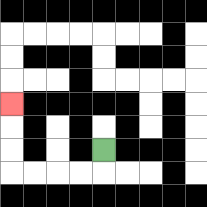{'start': '[4, 6]', 'end': '[0, 4]', 'path_directions': 'D,L,L,L,L,U,U,U', 'path_coordinates': '[[4, 6], [4, 7], [3, 7], [2, 7], [1, 7], [0, 7], [0, 6], [0, 5], [0, 4]]'}